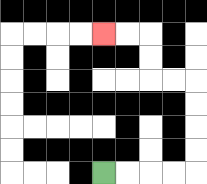{'start': '[4, 7]', 'end': '[4, 1]', 'path_directions': 'R,R,R,R,U,U,U,U,L,L,U,U,L,L', 'path_coordinates': '[[4, 7], [5, 7], [6, 7], [7, 7], [8, 7], [8, 6], [8, 5], [8, 4], [8, 3], [7, 3], [6, 3], [6, 2], [6, 1], [5, 1], [4, 1]]'}